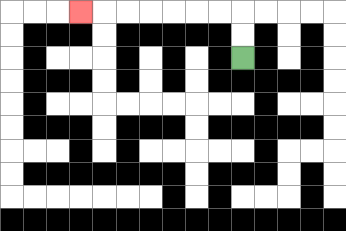{'start': '[10, 2]', 'end': '[3, 0]', 'path_directions': 'U,U,L,L,L,L,L,L,L', 'path_coordinates': '[[10, 2], [10, 1], [10, 0], [9, 0], [8, 0], [7, 0], [6, 0], [5, 0], [4, 0], [3, 0]]'}